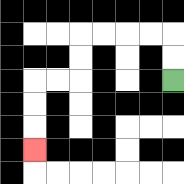{'start': '[7, 3]', 'end': '[1, 6]', 'path_directions': 'U,U,L,L,L,L,D,D,L,L,D,D,D', 'path_coordinates': '[[7, 3], [7, 2], [7, 1], [6, 1], [5, 1], [4, 1], [3, 1], [3, 2], [3, 3], [2, 3], [1, 3], [1, 4], [1, 5], [1, 6]]'}